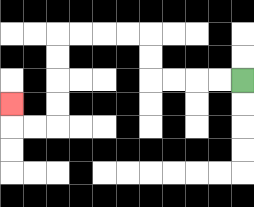{'start': '[10, 3]', 'end': '[0, 4]', 'path_directions': 'L,L,L,L,U,U,L,L,L,L,D,D,D,D,L,L,U', 'path_coordinates': '[[10, 3], [9, 3], [8, 3], [7, 3], [6, 3], [6, 2], [6, 1], [5, 1], [4, 1], [3, 1], [2, 1], [2, 2], [2, 3], [2, 4], [2, 5], [1, 5], [0, 5], [0, 4]]'}